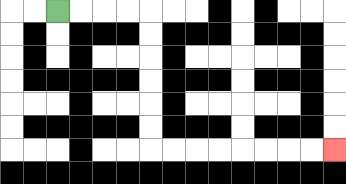{'start': '[2, 0]', 'end': '[14, 6]', 'path_directions': 'R,R,R,R,D,D,D,D,D,D,R,R,R,R,R,R,R,R', 'path_coordinates': '[[2, 0], [3, 0], [4, 0], [5, 0], [6, 0], [6, 1], [6, 2], [6, 3], [6, 4], [6, 5], [6, 6], [7, 6], [8, 6], [9, 6], [10, 6], [11, 6], [12, 6], [13, 6], [14, 6]]'}